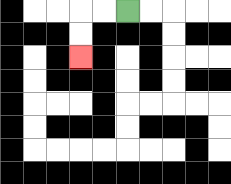{'start': '[5, 0]', 'end': '[3, 2]', 'path_directions': 'L,L,D,D', 'path_coordinates': '[[5, 0], [4, 0], [3, 0], [3, 1], [3, 2]]'}